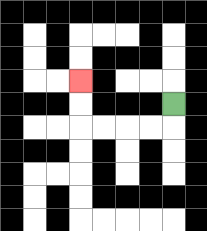{'start': '[7, 4]', 'end': '[3, 3]', 'path_directions': 'D,L,L,L,L,U,U', 'path_coordinates': '[[7, 4], [7, 5], [6, 5], [5, 5], [4, 5], [3, 5], [3, 4], [3, 3]]'}